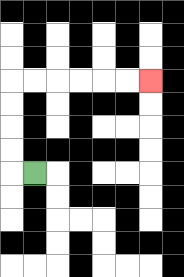{'start': '[1, 7]', 'end': '[6, 3]', 'path_directions': 'L,U,U,U,U,R,R,R,R,R,R', 'path_coordinates': '[[1, 7], [0, 7], [0, 6], [0, 5], [0, 4], [0, 3], [1, 3], [2, 3], [3, 3], [4, 3], [5, 3], [6, 3]]'}